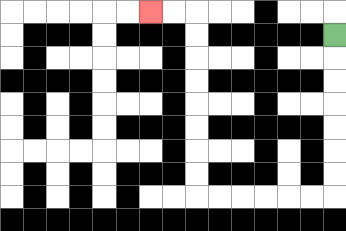{'start': '[14, 1]', 'end': '[6, 0]', 'path_directions': 'D,D,D,D,D,D,D,L,L,L,L,L,L,U,U,U,U,U,U,U,U,L,L', 'path_coordinates': '[[14, 1], [14, 2], [14, 3], [14, 4], [14, 5], [14, 6], [14, 7], [14, 8], [13, 8], [12, 8], [11, 8], [10, 8], [9, 8], [8, 8], [8, 7], [8, 6], [8, 5], [8, 4], [8, 3], [8, 2], [8, 1], [8, 0], [7, 0], [6, 0]]'}